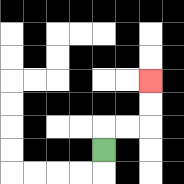{'start': '[4, 6]', 'end': '[6, 3]', 'path_directions': 'U,R,R,U,U', 'path_coordinates': '[[4, 6], [4, 5], [5, 5], [6, 5], [6, 4], [6, 3]]'}